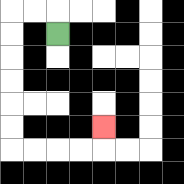{'start': '[2, 1]', 'end': '[4, 5]', 'path_directions': 'U,L,L,D,D,D,D,D,D,R,R,R,R,U', 'path_coordinates': '[[2, 1], [2, 0], [1, 0], [0, 0], [0, 1], [0, 2], [0, 3], [0, 4], [0, 5], [0, 6], [1, 6], [2, 6], [3, 6], [4, 6], [4, 5]]'}